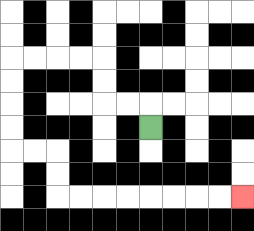{'start': '[6, 5]', 'end': '[10, 8]', 'path_directions': 'U,L,L,U,U,L,L,L,L,D,D,D,D,R,R,D,D,R,R,R,R,R,R,R,R', 'path_coordinates': '[[6, 5], [6, 4], [5, 4], [4, 4], [4, 3], [4, 2], [3, 2], [2, 2], [1, 2], [0, 2], [0, 3], [0, 4], [0, 5], [0, 6], [1, 6], [2, 6], [2, 7], [2, 8], [3, 8], [4, 8], [5, 8], [6, 8], [7, 8], [8, 8], [9, 8], [10, 8]]'}